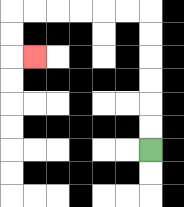{'start': '[6, 6]', 'end': '[1, 2]', 'path_directions': 'U,U,U,U,U,U,L,L,L,L,L,L,D,D,R', 'path_coordinates': '[[6, 6], [6, 5], [6, 4], [6, 3], [6, 2], [6, 1], [6, 0], [5, 0], [4, 0], [3, 0], [2, 0], [1, 0], [0, 0], [0, 1], [0, 2], [1, 2]]'}